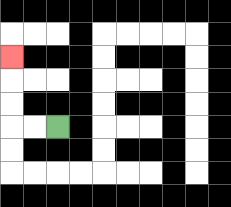{'start': '[2, 5]', 'end': '[0, 2]', 'path_directions': 'L,L,U,U,U', 'path_coordinates': '[[2, 5], [1, 5], [0, 5], [0, 4], [0, 3], [0, 2]]'}